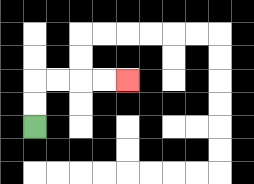{'start': '[1, 5]', 'end': '[5, 3]', 'path_directions': 'U,U,R,R,R,R', 'path_coordinates': '[[1, 5], [1, 4], [1, 3], [2, 3], [3, 3], [4, 3], [5, 3]]'}